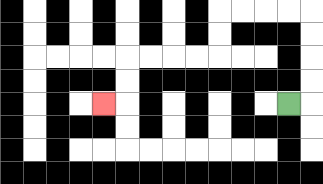{'start': '[12, 4]', 'end': '[4, 4]', 'path_directions': 'R,U,U,U,U,L,L,L,L,D,D,L,L,L,L,D,D,L', 'path_coordinates': '[[12, 4], [13, 4], [13, 3], [13, 2], [13, 1], [13, 0], [12, 0], [11, 0], [10, 0], [9, 0], [9, 1], [9, 2], [8, 2], [7, 2], [6, 2], [5, 2], [5, 3], [5, 4], [4, 4]]'}